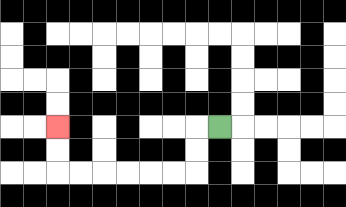{'start': '[9, 5]', 'end': '[2, 5]', 'path_directions': 'L,D,D,L,L,L,L,L,L,U,U', 'path_coordinates': '[[9, 5], [8, 5], [8, 6], [8, 7], [7, 7], [6, 7], [5, 7], [4, 7], [3, 7], [2, 7], [2, 6], [2, 5]]'}